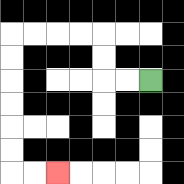{'start': '[6, 3]', 'end': '[2, 7]', 'path_directions': 'L,L,U,U,L,L,L,L,D,D,D,D,D,D,R,R', 'path_coordinates': '[[6, 3], [5, 3], [4, 3], [4, 2], [4, 1], [3, 1], [2, 1], [1, 1], [0, 1], [0, 2], [0, 3], [0, 4], [0, 5], [0, 6], [0, 7], [1, 7], [2, 7]]'}